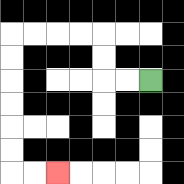{'start': '[6, 3]', 'end': '[2, 7]', 'path_directions': 'L,L,U,U,L,L,L,L,D,D,D,D,D,D,R,R', 'path_coordinates': '[[6, 3], [5, 3], [4, 3], [4, 2], [4, 1], [3, 1], [2, 1], [1, 1], [0, 1], [0, 2], [0, 3], [0, 4], [0, 5], [0, 6], [0, 7], [1, 7], [2, 7]]'}